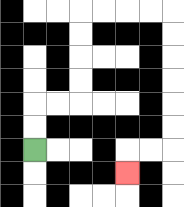{'start': '[1, 6]', 'end': '[5, 7]', 'path_directions': 'U,U,R,R,U,U,U,U,R,R,R,R,D,D,D,D,D,D,L,L,D', 'path_coordinates': '[[1, 6], [1, 5], [1, 4], [2, 4], [3, 4], [3, 3], [3, 2], [3, 1], [3, 0], [4, 0], [5, 0], [6, 0], [7, 0], [7, 1], [7, 2], [7, 3], [7, 4], [7, 5], [7, 6], [6, 6], [5, 6], [5, 7]]'}